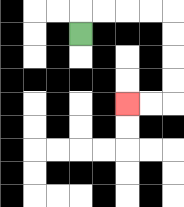{'start': '[3, 1]', 'end': '[5, 4]', 'path_directions': 'U,R,R,R,R,D,D,D,D,L,L', 'path_coordinates': '[[3, 1], [3, 0], [4, 0], [5, 0], [6, 0], [7, 0], [7, 1], [7, 2], [7, 3], [7, 4], [6, 4], [5, 4]]'}